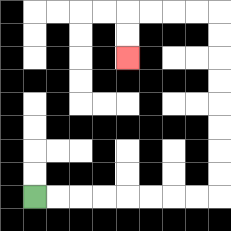{'start': '[1, 8]', 'end': '[5, 2]', 'path_directions': 'R,R,R,R,R,R,R,R,U,U,U,U,U,U,U,U,L,L,L,L,D,D', 'path_coordinates': '[[1, 8], [2, 8], [3, 8], [4, 8], [5, 8], [6, 8], [7, 8], [8, 8], [9, 8], [9, 7], [9, 6], [9, 5], [9, 4], [9, 3], [9, 2], [9, 1], [9, 0], [8, 0], [7, 0], [6, 0], [5, 0], [5, 1], [5, 2]]'}